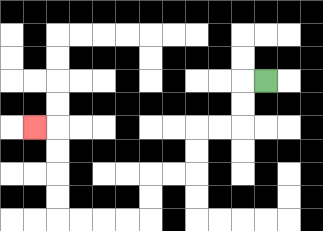{'start': '[11, 3]', 'end': '[1, 5]', 'path_directions': 'L,D,D,L,L,D,D,L,L,D,D,L,L,L,L,U,U,U,U,L', 'path_coordinates': '[[11, 3], [10, 3], [10, 4], [10, 5], [9, 5], [8, 5], [8, 6], [8, 7], [7, 7], [6, 7], [6, 8], [6, 9], [5, 9], [4, 9], [3, 9], [2, 9], [2, 8], [2, 7], [2, 6], [2, 5], [1, 5]]'}